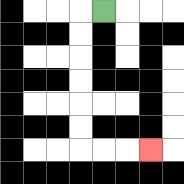{'start': '[4, 0]', 'end': '[6, 6]', 'path_directions': 'L,D,D,D,D,D,D,R,R,R', 'path_coordinates': '[[4, 0], [3, 0], [3, 1], [3, 2], [3, 3], [3, 4], [3, 5], [3, 6], [4, 6], [5, 6], [6, 6]]'}